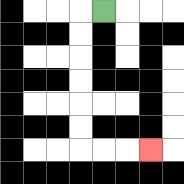{'start': '[4, 0]', 'end': '[6, 6]', 'path_directions': 'L,D,D,D,D,D,D,R,R,R', 'path_coordinates': '[[4, 0], [3, 0], [3, 1], [3, 2], [3, 3], [3, 4], [3, 5], [3, 6], [4, 6], [5, 6], [6, 6]]'}